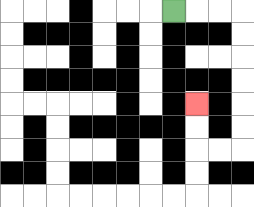{'start': '[7, 0]', 'end': '[8, 4]', 'path_directions': 'R,R,R,D,D,D,D,D,D,L,L,U,U', 'path_coordinates': '[[7, 0], [8, 0], [9, 0], [10, 0], [10, 1], [10, 2], [10, 3], [10, 4], [10, 5], [10, 6], [9, 6], [8, 6], [8, 5], [8, 4]]'}